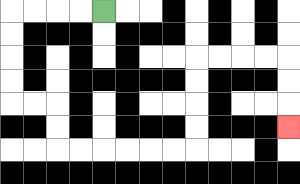{'start': '[4, 0]', 'end': '[12, 5]', 'path_directions': 'L,L,L,L,D,D,D,D,R,R,D,D,R,R,R,R,R,R,U,U,U,U,R,R,R,R,D,D,D', 'path_coordinates': '[[4, 0], [3, 0], [2, 0], [1, 0], [0, 0], [0, 1], [0, 2], [0, 3], [0, 4], [1, 4], [2, 4], [2, 5], [2, 6], [3, 6], [4, 6], [5, 6], [6, 6], [7, 6], [8, 6], [8, 5], [8, 4], [8, 3], [8, 2], [9, 2], [10, 2], [11, 2], [12, 2], [12, 3], [12, 4], [12, 5]]'}